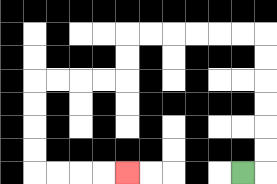{'start': '[10, 7]', 'end': '[5, 7]', 'path_directions': 'R,U,U,U,U,U,U,L,L,L,L,L,L,D,D,L,L,L,L,D,D,D,D,R,R,R,R', 'path_coordinates': '[[10, 7], [11, 7], [11, 6], [11, 5], [11, 4], [11, 3], [11, 2], [11, 1], [10, 1], [9, 1], [8, 1], [7, 1], [6, 1], [5, 1], [5, 2], [5, 3], [4, 3], [3, 3], [2, 3], [1, 3], [1, 4], [1, 5], [1, 6], [1, 7], [2, 7], [3, 7], [4, 7], [5, 7]]'}